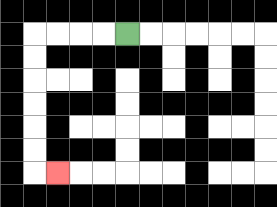{'start': '[5, 1]', 'end': '[2, 7]', 'path_directions': 'L,L,L,L,D,D,D,D,D,D,R', 'path_coordinates': '[[5, 1], [4, 1], [3, 1], [2, 1], [1, 1], [1, 2], [1, 3], [1, 4], [1, 5], [1, 6], [1, 7], [2, 7]]'}